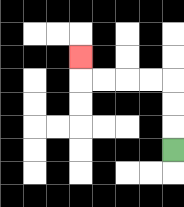{'start': '[7, 6]', 'end': '[3, 2]', 'path_directions': 'U,U,U,L,L,L,L,U', 'path_coordinates': '[[7, 6], [7, 5], [7, 4], [7, 3], [6, 3], [5, 3], [4, 3], [3, 3], [3, 2]]'}